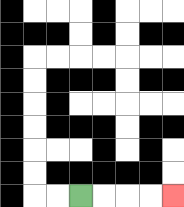{'start': '[3, 8]', 'end': '[7, 8]', 'path_directions': 'R,R,R,R', 'path_coordinates': '[[3, 8], [4, 8], [5, 8], [6, 8], [7, 8]]'}